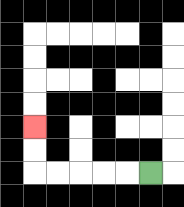{'start': '[6, 7]', 'end': '[1, 5]', 'path_directions': 'L,L,L,L,L,U,U', 'path_coordinates': '[[6, 7], [5, 7], [4, 7], [3, 7], [2, 7], [1, 7], [1, 6], [1, 5]]'}